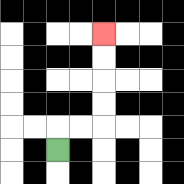{'start': '[2, 6]', 'end': '[4, 1]', 'path_directions': 'U,R,R,U,U,U,U', 'path_coordinates': '[[2, 6], [2, 5], [3, 5], [4, 5], [4, 4], [4, 3], [4, 2], [4, 1]]'}